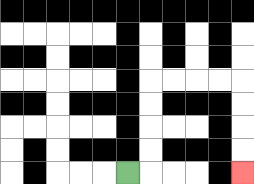{'start': '[5, 7]', 'end': '[10, 7]', 'path_directions': 'R,U,U,U,U,R,R,R,R,D,D,D,D', 'path_coordinates': '[[5, 7], [6, 7], [6, 6], [6, 5], [6, 4], [6, 3], [7, 3], [8, 3], [9, 3], [10, 3], [10, 4], [10, 5], [10, 6], [10, 7]]'}